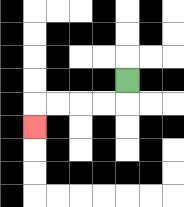{'start': '[5, 3]', 'end': '[1, 5]', 'path_directions': 'D,L,L,L,L,D', 'path_coordinates': '[[5, 3], [5, 4], [4, 4], [3, 4], [2, 4], [1, 4], [1, 5]]'}